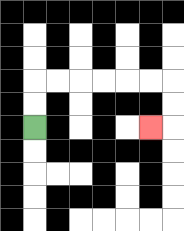{'start': '[1, 5]', 'end': '[6, 5]', 'path_directions': 'U,U,R,R,R,R,R,R,D,D,L', 'path_coordinates': '[[1, 5], [1, 4], [1, 3], [2, 3], [3, 3], [4, 3], [5, 3], [6, 3], [7, 3], [7, 4], [7, 5], [6, 5]]'}